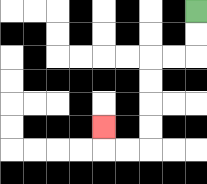{'start': '[8, 0]', 'end': '[4, 5]', 'path_directions': 'D,D,L,L,D,D,D,D,L,L,U', 'path_coordinates': '[[8, 0], [8, 1], [8, 2], [7, 2], [6, 2], [6, 3], [6, 4], [6, 5], [6, 6], [5, 6], [4, 6], [4, 5]]'}